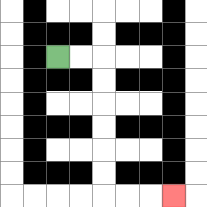{'start': '[2, 2]', 'end': '[7, 8]', 'path_directions': 'R,R,D,D,D,D,D,D,R,R,R', 'path_coordinates': '[[2, 2], [3, 2], [4, 2], [4, 3], [4, 4], [4, 5], [4, 6], [4, 7], [4, 8], [5, 8], [6, 8], [7, 8]]'}